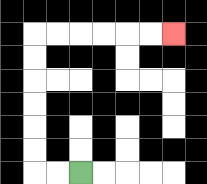{'start': '[3, 7]', 'end': '[7, 1]', 'path_directions': 'L,L,U,U,U,U,U,U,R,R,R,R,R,R', 'path_coordinates': '[[3, 7], [2, 7], [1, 7], [1, 6], [1, 5], [1, 4], [1, 3], [1, 2], [1, 1], [2, 1], [3, 1], [4, 1], [5, 1], [6, 1], [7, 1]]'}